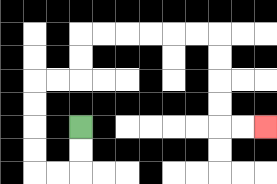{'start': '[3, 5]', 'end': '[11, 5]', 'path_directions': 'D,D,L,L,U,U,U,U,R,R,U,U,R,R,R,R,R,R,D,D,D,D,R,R', 'path_coordinates': '[[3, 5], [3, 6], [3, 7], [2, 7], [1, 7], [1, 6], [1, 5], [1, 4], [1, 3], [2, 3], [3, 3], [3, 2], [3, 1], [4, 1], [5, 1], [6, 1], [7, 1], [8, 1], [9, 1], [9, 2], [9, 3], [9, 4], [9, 5], [10, 5], [11, 5]]'}